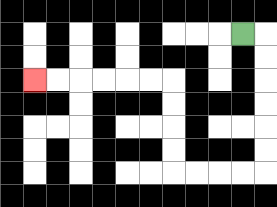{'start': '[10, 1]', 'end': '[1, 3]', 'path_directions': 'R,D,D,D,D,D,D,L,L,L,L,U,U,U,U,L,L,L,L,L,L', 'path_coordinates': '[[10, 1], [11, 1], [11, 2], [11, 3], [11, 4], [11, 5], [11, 6], [11, 7], [10, 7], [9, 7], [8, 7], [7, 7], [7, 6], [7, 5], [7, 4], [7, 3], [6, 3], [5, 3], [4, 3], [3, 3], [2, 3], [1, 3]]'}